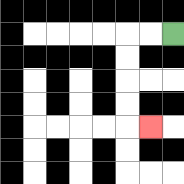{'start': '[7, 1]', 'end': '[6, 5]', 'path_directions': 'L,L,D,D,D,D,R', 'path_coordinates': '[[7, 1], [6, 1], [5, 1], [5, 2], [5, 3], [5, 4], [5, 5], [6, 5]]'}